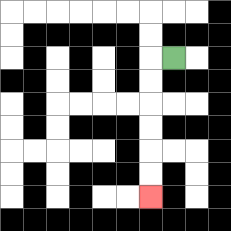{'start': '[7, 2]', 'end': '[6, 8]', 'path_directions': 'L,D,D,D,D,D,D', 'path_coordinates': '[[7, 2], [6, 2], [6, 3], [6, 4], [6, 5], [6, 6], [6, 7], [6, 8]]'}